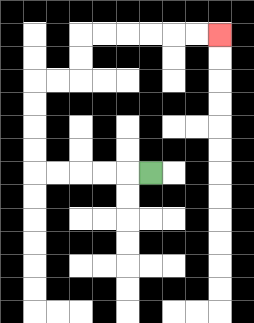{'start': '[6, 7]', 'end': '[9, 1]', 'path_directions': 'L,L,L,L,L,U,U,U,U,R,R,U,U,R,R,R,R,R,R', 'path_coordinates': '[[6, 7], [5, 7], [4, 7], [3, 7], [2, 7], [1, 7], [1, 6], [1, 5], [1, 4], [1, 3], [2, 3], [3, 3], [3, 2], [3, 1], [4, 1], [5, 1], [6, 1], [7, 1], [8, 1], [9, 1]]'}